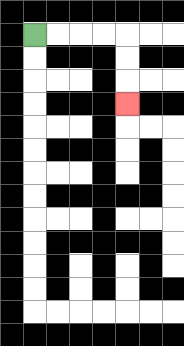{'start': '[1, 1]', 'end': '[5, 4]', 'path_directions': 'R,R,R,R,D,D,D', 'path_coordinates': '[[1, 1], [2, 1], [3, 1], [4, 1], [5, 1], [5, 2], [5, 3], [5, 4]]'}